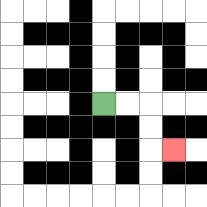{'start': '[4, 4]', 'end': '[7, 6]', 'path_directions': 'R,R,D,D,R', 'path_coordinates': '[[4, 4], [5, 4], [6, 4], [6, 5], [6, 6], [7, 6]]'}